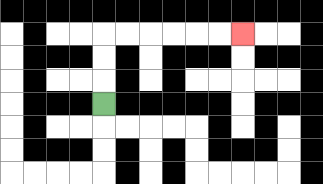{'start': '[4, 4]', 'end': '[10, 1]', 'path_directions': 'U,U,U,R,R,R,R,R,R', 'path_coordinates': '[[4, 4], [4, 3], [4, 2], [4, 1], [5, 1], [6, 1], [7, 1], [8, 1], [9, 1], [10, 1]]'}